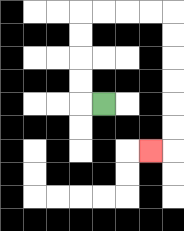{'start': '[4, 4]', 'end': '[6, 6]', 'path_directions': 'L,U,U,U,U,R,R,R,R,D,D,D,D,D,D,L', 'path_coordinates': '[[4, 4], [3, 4], [3, 3], [3, 2], [3, 1], [3, 0], [4, 0], [5, 0], [6, 0], [7, 0], [7, 1], [7, 2], [7, 3], [7, 4], [7, 5], [7, 6], [6, 6]]'}